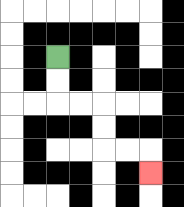{'start': '[2, 2]', 'end': '[6, 7]', 'path_directions': 'D,D,R,R,D,D,R,R,D', 'path_coordinates': '[[2, 2], [2, 3], [2, 4], [3, 4], [4, 4], [4, 5], [4, 6], [5, 6], [6, 6], [6, 7]]'}